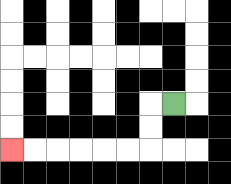{'start': '[7, 4]', 'end': '[0, 6]', 'path_directions': 'L,D,D,L,L,L,L,L,L', 'path_coordinates': '[[7, 4], [6, 4], [6, 5], [6, 6], [5, 6], [4, 6], [3, 6], [2, 6], [1, 6], [0, 6]]'}